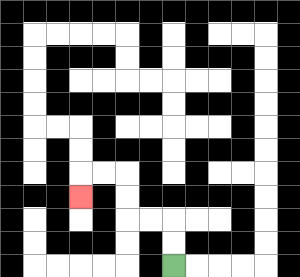{'start': '[7, 11]', 'end': '[3, 8]', 'path_directions': 'U,U,L,L,U,U,L,L,D', 'path_coordinates': '[[7, 11], [7, 10], [7, 9], [6, 9], [5, 9], [5, 8], [5, 7], [4, 7], [3, 7], [3, 8]]'}